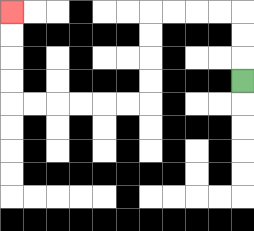{'start': '[10, 3]', 'end': '[0, 0]', 'path_directions': 'U,U,U,L,L,L,L,D,D,D,D,L,L,L,L,L,L,U,U,U,U', 'path_coordinates': '[[10, 3], [10, 2], [10, 1], [10, 0], [9, 0], [8, 0], [7, 0], [6, 0], [6, 1], [6, 2], [6, 3], [6, 4], [5, 4], [4, 4], [3, 4], [2, 4], [1, 4], [0, 4], [0, 3], [0, 2], [0, 1], [0, 0]]'}